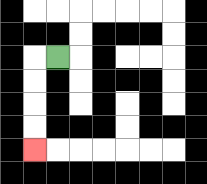{'start': '[2, 2]', 'end': '[1, 6]', 'path_directions': 'L,D,D,D,D', 'path_coordinates': '[[2, 2], [1, 2], [1, 3], [1, 4], [1, 5], [1, 6]]'}